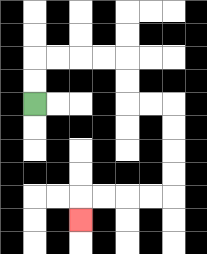{'start': '[1, 4]', 'end': '[3, 9]', 'path_directions': 'U,U,R,R,R,R,D,D,R,R,D,D,D,D,L,L,L,L,D', 'path_coordinates': '[[1, 4], [1, 3], [1, 2], [2, 2], [3, 2], [4, 2], [5, 2], [5, 3], [5, 4], [6, 4], [7, 4], [7, 5], [7, 6], [7, 7], [7, 8], [6, 8], [5, 8], [4, 8], [3, 8], [3, 9]]'}